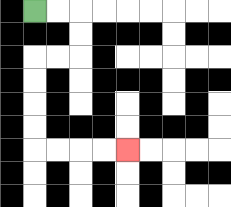{'start': '[1, 0]', 'end': '[5, 6]', 'path_directions': 'R,R,D,D,L,L,D,D,D,D,R,R,R,R', 'path_coordinates': '[[1, 0], [2, 0], [3, 0], [3, 1], [3, 2], [2, 2], [1, 2], [1, 3], [1, 4], [1, 5], [1, 6], [2, 6], [3, 6], [4, 6], [5, 6]]'}